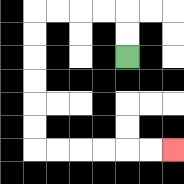{'start': '[5, 2]', 'end': '[7, 6]', 'path_directions': 'U,U,L,L,L,L,D,D,D,D,D,D,R,R,R,R,R,R', 'path_coordinates': '[[5, 2], [5, 1], [5, 0], [4, 0], [3, 0], [2, 0], [1, 0], [1, 1], [1, 2], [1, 3], [1, 4], [1, 5], [1, 6], [2, 6], [3, 6], [4, 6], [5, 6], [6, 6], [7, 6]]'}